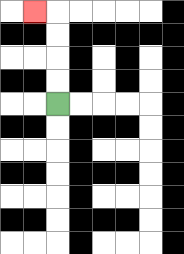{'start': '[2, 4]', 'end': '[1, 0]', 'path_directions': 'U,U,U,U,L', 'path_coordinates': '[[2, 4], [2, 3], [2, 2], [2, 1], [2, 0], [1, 0]]'}